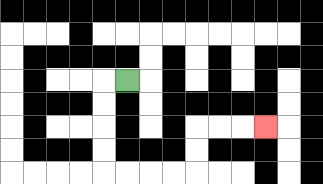{'start': '[5, 3]', 'end': '[11, 5]', 'path_directions': 'L,D,D,D,D,R,R,R,R,U,U,R,R,R', 'path_coordinates': '[[5, 3], [4, 3], [4, 4], [4, 5], [4, 6], [4, 7], [5, 7], [6, 7], [7, 7], [8, 7], [8, 6], [8, 5], [9, 5], [10, 5], [11, 5]]'}